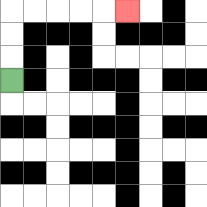{'start': '[0, 3]', 'end': '[5, 0]', 'path_directions': 'U,U,U,R,R,R,R,R', 'path_coordinates': '[[0, 3], [0, 2], [0, 1], [0, 0], [1, 0], [2, 0], [3, 0], [4, 0], [5, 0]]'}